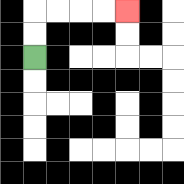{'start': '[1, 2]', 'end': '[5, 0]', 'path_directions': 'U,U,R,R,R,R', 'path_coordinates': '[[1, 2], [1, 1], [1, 0], [2, 0], [3, 0], [4, 0], [5, 0]]'}